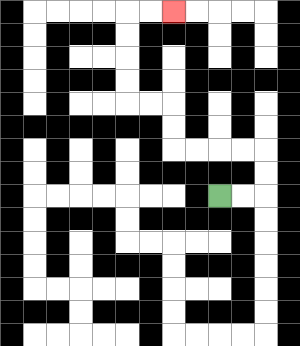{'start': '[9, 8]', 'end': '[7, 0]', 'path_directions': 'R,R,U,U,L,L,L,L,U,U,L,L,U,U,U,U,R,R', 'path_coordinates': '[[9, 8], [10, 8], [11, 8], [11, 7], [11, 6], [10, 6], [9, 6], [8, 6], [7, 6], [7, 5], [7, 4], [6, 4], [5, 4], [5, 3], [5, 2], [5, 1], [5, 0], [6, 0], [7, 0]]'}